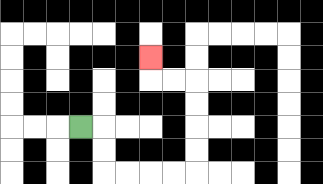{'start': '[3, 5]', 'end': '[6, 2]', 'path_directions': 'R,D,D,R,R,R,R,U,U,U,U,L,L,U', 'path_coordinates': '[[3, 5], [4, 5], [4, 6], [4, 7], [5, 7], [6, 7], [7, 7], [8, 7], [8, 6], [8, 5], [8, 4], [8, 3], [7, 3], [6, 3], [6, 2]]'}